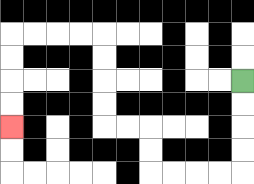{'start': '[10, 3]', 'end': '[0, 5]', 'path_directions': 'D,D,D,D,L,L,L,L,U,U,L,L,U,U,U,U,L,L,L,L,D,D,D,D', 'path_coordinates': '[[10, 3], [10, 4], [10, 5], [10, 6], [10, 7], [9, 7], [8, 7], [7, 7], [6, 7], [6, 6], [6, 5], [5, 5], [4, 5], [4, 4], [4, 3], [4, 2], [4, 1], [3, 1], [2, 1], [1, 1], [0, 1], [0, 2], [0, 3], [0, 4], [0, 5]]'}